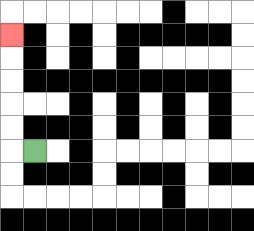{'start': '[1, 6]', 'end': '[0, 1]', 'path_directions': 'L,U,U,U,U,U', 'path_coordinates': '[[1, 6], [0, 6], [0, 5], [0, 4], [0, 3], [0, 2], [0, 1]]'}